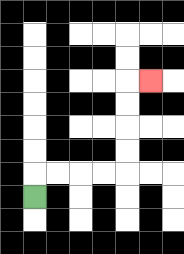{'start': '[1, 8]', 'end': '[6, 3]', 'path_directions': 'U,R,R,R,R,U,U,U,U,R', 'path_coordinates': '[[1, 8], [1, 7], [2, 7], [3, 7], [4, 7], [5, 7], [5, 6], [5, 5], [5, 4], [5, 3], [6, 3]]'}